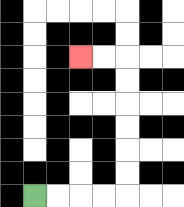{'start': '[1, 8]', 'end': '[3, 2]', 'path_directions': 'R,R,R,R,U,U,U,U,U,U,L,L', 'path_coordinates': '[[1, 8], [2, 8], [3, 8], [4, 8], [5, 8], [5, 7], [5, 6], [5, 5], [5, 4], [5, 3], [5, 2], [4, 2], [3, 2]]'}